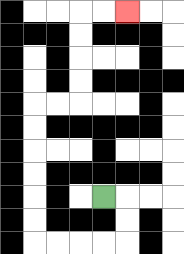{'start': '[4, 8]', 'end': '[5, 0]', 'path_directions': 'R,D,D,L,L,L,L,U,U,U,U,U,U,R,R,U,U,U,U,R,R', 'path_coordinates': '[[4, 8], [5, 8], [5, 9], [5, 10], [4, 10], [3, 10], [2, 10], [1, 10], [1, 9], [1, 8], [1, 7], [1, 6], [1, 5], [1, 4], [2, 4], [3, 4], [3, 3], [3, 2], [3, 1], [3, 0], [4, 0], [5, 0]]'}